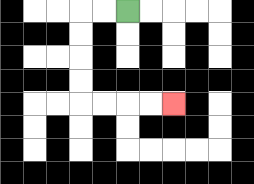{'start': '[5, 0]', 'end': '[7, 4]', 'path_directions': 'L,L,D,D,D,D,R,R,R,R', 'path_coordinates': '[[5, 0], [4, 0], [3, 0], [3, 1], [3, 2], [3, 3], [3, 4], [4, 4], [5, 4], [6, 4], [7, 4]]'}